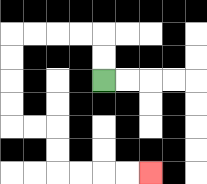{'start': '[4, 3]', 'end': '[6, 7]', 'path_directions': 'U,U,L,L,L,L,D,D,D,D,R,R,D,D,R,R,R,R', 'path_coordinates': '[[4, 3], [4, 2], [4, 1], [3, 1], [2, 1], [1, 1], [0, 1], [0, 2], [0, 3], [0, 4], [0, 5], [1, 5], [2, 5], [2, 6], [2, 7], [3, 7], [4, 7], [5, 7], [6, 7]]'}